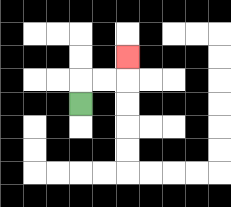{'start': '[3, 4]', 'end': '[5, 2]', 'path_directions': 'U,R,R,U', 'path_coordinates': '[[3, 4], [3, 3], [4, 3], [5, 3], [5, 2]]'}